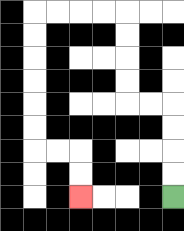{'start': '[7, 8]', 'end': '[3, 8]', 'path_directions': 'U,U,U,U,L,L,U,U,U,U,L,L,L,L,D,D,D,D,D,D,R,R,D,D', 'path_coordinates': '[[7, 8], [7, 7], [7, 6], [7, 5], [7, 4], [6, 4], [5, 4], [5, 3], [5, 2], [5, 1], [5, 0], [4, 0], [3, 0], [2, 0], [1, 0], [1, 1], [1, 2], [1, 3], [1, 4], [1, 5], [1, 6], [2, 6], [3, 6], [3, 7], [3, 8]]'}